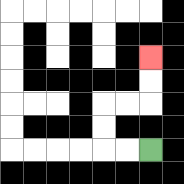{'start': '[6, 6]', 'end': '[6, 2]', 'path_directions': 'L,L,U,U,R,R,U,U', 'path_coordinates': '[[6, 6], [5, 6], [4, 6], [4, 5], [4, 4], [5, 4], [6, 4], [6, 3], [6, 2]]'}